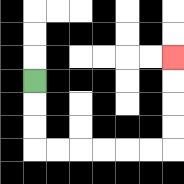{'start': '[1, 3]', 'end': '[7, 2]', 'path_directions': 'D,D,D,R,R,R,R,R,R,U,U,U,U', 'path_coordinates': '[[1, 3], [1, 4], [1, 5], [1, 6], [2, 6], [3, 6], [4, 6], [5, 6], [6, 6], [7, 6], [7, 5], [7, 4], [7, 3], [7, 2]]'}